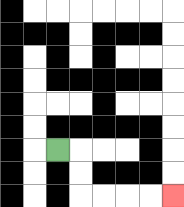{'start': '[2, 6]', 'end': '[7, 8]', 'path_directions': 'R,D,D,R,R,R,R', 'path_coordinates': '[[2, 6], [3, 6], [3, 7], [3, 8], [4, 8], [5, 8], [6, 8], [7, 8]]'}